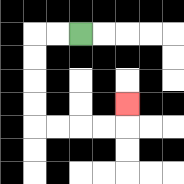{'start': '[3, 1]', 'end': '[5, 4]', 'path_directions': 'L,L,D,D,D,D,R,R,R,R,U', 'path_coordinates': '[[3, 1], [2, 1], [1, 1], [1, 2], [1, 3], [1, 4], [1, 5], [2, 5], [3, 5], [4, 5], [5, 5], [5, 4]]'}